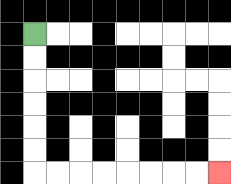{'start': '[1, 1]', 'end': '[9, 7]', 'path_directions': 'D,D,D,D,D,D,R,R,R,R,R,R,R,R', 'path_coordinates': '[[1, 1], [1, 2], [1, 3], [1, 4], [1, 5], [1, 6], [1, 7], [2, 7], [3, 7], [4, 7], [5, 7], [6, 7], [7, 7], [8, 7], [9, 7]]'}